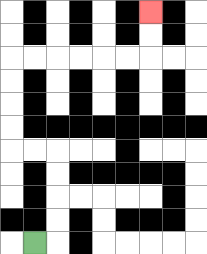{'start': '[1, 10]', 'end': '[6, 0]', 'path_directions': 'R,U,U,U,U,L,L,U,U,U,U,R,R,R,R,R,R,U,U', 'path_coordinates': '[[1, 10], [2, 10], [2, 9], [2, 8], [2, 7], [2, 6], [1, 6], [0, 6], [0, 5], [0, 4], [0, 3], [0, 2], [1, 2], [2, 2], [3, 2], [4, 2], [5, 2], [6, 2], [6, 1], [6, 0]]'}